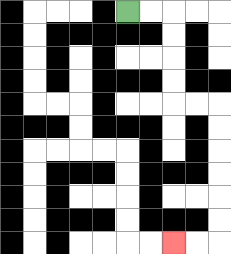{'start': '[5, 0]', 'end': '[7, 10]', 'path_directions': 'R,R,D,D,D,D,R,R,D,D,D,D,D,D,L,L', 'path_coordinates': '[[5, 0], [6, 0], [7, 0], [7, 1], [7, 2], [7, 3], [7, 4], [8, 4], [9, 4], [9, 5], [9, 6], [9, 7], [9, 8], [9, 9], [9, 10], [8, 10], [7, 10]]'}